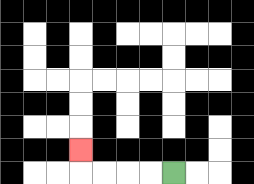{'start': '[7, 7]', 'end': '[3, 6]', 'path_directions': 'L,L,L,L,U', 'path_coordinates': '[[7, 7], [6, 7], [5, 7], [4, 7], [3, 7], [3, 6]]'}